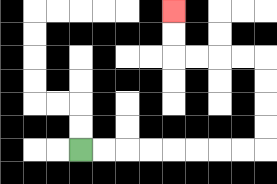{'start': '[3, 6]', 'end': '[7, 0]', 'path_directions': 'R,R,R,R,R,R,R,R,U,U,U,U,L,L,L,L,U,U', 'path_coordinates': '[[3, 6], [4, 6], [5, 6], [6, 6], [7, 6], [8, 6], [9, 6], [10, 6], [11, 6], [11, 5], [11, 4], [11, 3], [11, 2], [10, 2], [9, 2], [8, 2], [7, 2], [7, 1], [7, 0]]'}